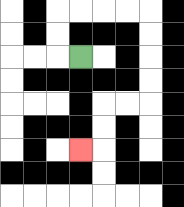{'start': '[3, 2]', 'end': '[3, 6]', 'path_directions': 'L,U,U,R,R,R,R,D,D,D,D,L,L,D,D,L', 'path_coordinates': '[[3, 2], [2, 2], [2, 1], [2, 0], [3, 0], [4, 0], [5, 0], [6, 0], [6, 1], [6, 2], [6, 3], [6, 4], [5, 4], [4, 4], [4, 5], [4, 6], [3, 6]]'}